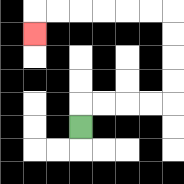{'start': '[3, 5]', 'end': '[1, 1]', 'path_directions': 'U,R,R,R,R,U,U,U,U,L,L,L,L,L,L,D', 'path_coordinates': '[[3, 5], [3, 4], [4, 4], [5, 4], [6, 4], [7, 4], [7, 3], [7, 2], [7, 1], [7, 0], [6, 0], [5, 0], [4, 0], [3, 0], [2, 0], [1, 0], [1, 1]]'}